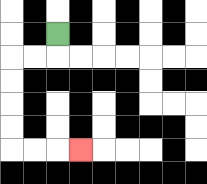{'start': '[2, 1]', 'end': '[3, 6]', 'path_directions': 'D,L,L,D,D,D,D,R,R,R', 'path_coordinates': '[[2, 1], [2, 2], [1, 2], [0, 2], [0, 3], [0, 4], [0, 5], [0, 6], [1, 6], [2, 6], [3, 6]]'}